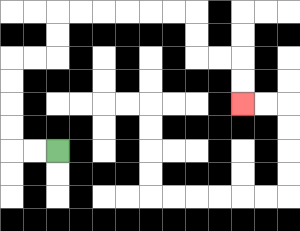{'start': '[2, 6]', 'end': '[10, 4]', 'path_directions': 'L,L,U,U,U,U,R,R,U,U,R,R,R,R,R,R,D,D,R,R,D,D', 'path_coordinates': '[[2, 6], [1, 6], [0, 6], [0, 5], [0, 4], [0, 3], [0, 2], [1, 2], [2, 2], [2, 1], [2, 0], [3, 0], [4, 0], [5, 0], [6, 0], [7, 0], [8, 0], [8, 1], [8, 2], [9, 2], [10, 2], [10, 3], [10, 4]]'}